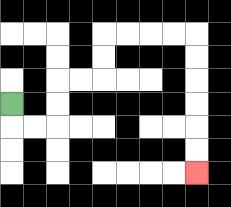{'start': '[0, 4]', 'end': '[8, 7]', 'path_directions': 'D,R,R,U,U,R,R,U,U,R,R,R,R,D,D,D,D,D,D', 'path_coordinates': '[[0, 4], [0, 5], [1, 5], [2, 5], [2, 4], [2, 3], [3, 3], [4, 3], [4, 2], [4, 1], [5, 1], [6, 1], [7, 1], [8, 1], [8, 2], [8, 3], [8, 4], [8, 5], [8, 6], [8, 7]]'}